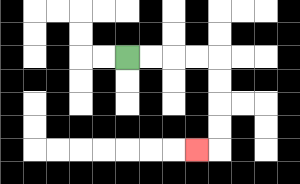{'start': '[5, 2]', 'end': '[8, 6]', 'path_directions': 'R,R,R,R,D,D,D,D,L', 'path_coordinates': '[[5, 2], [6, 2], [7, 2], [8, 2], [9, 2], [9, 3], [9, 4], [9, 5], [9, 6], [8, 6]]'}